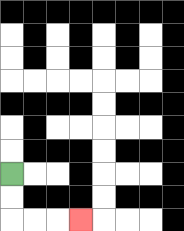{'start': '[0, 7]', 'end': '[3, 9]', 'path_directions': 'D,D,R,R,R', 'path_coordinates': '[[0, 7], [0, 8], [0, 9], [1, 9], [2, 9], [3, 9]]'}